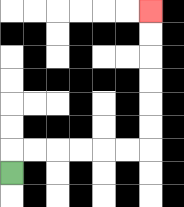{'start': '[0, 7]', 'end': '[6, 0]', 'path_directions': 'U,R,R,R,R,R,R,U,U,U,U,U,U', 'path_coordinates': '[[0, 7], [0, 6], [1, 6], [2, 6], [3, 6], [4, 6], [5, 6], [6, 6], [6, 5], [6, 4], [6, 3], [6, 2], [6, 1], [6, 0]]'}